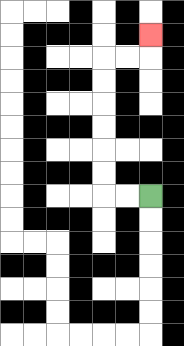{'start': '[6, 8]', 'end': '[6, 1]', 'path_directions': 'L,L,U,U,U,U,U,U,R,R,U', 'path_coordinates': '[[6, 8], [5, 8], [4, 8], [4, 7], [4, 6], [4, 5], [4, 4], [4, 3], [4, 2], [5, 2], [6, 2], [6, 1]]'}